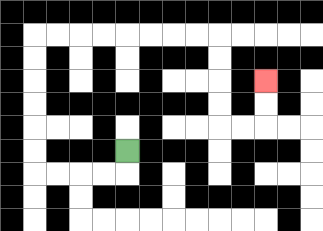{'start': '[5, 6]', 'end': '[11, 3]', 'path_directions': 'D,L,L,L,L,U,U,U,U,U,U,R,R,R,R,R,R,R,R,D,D,D,D,R,R,U,U', 'path_coordinates': '[[5, 6], [5, 7], [4, 7], [3, 7], [2, 7], [1, 7], [1, 6], [1, 5], [1, 4], [1, 3], [1, 2], [1, 1], [2, 1], [3, 1], [4, 1], [5, 1], [6, 1], [7, 1], [8, 1], [9, 1], [9, 2], [9, 3], [9, 4], [9, 5], [10, 5], [11, 5], [11, 4], [11, 3]]'}